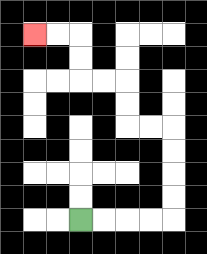{'start': '[3, 9]', 'end': '[1, 1]', 'path_directions': 'R,R,R,R,U,U,U,U,L,L,U,U,L,L,U,U,L,L', 'path_coordinates': '[[3, 9], [4, 9], [5, 9], [6, 9], [7, 9], [7, 8], [7, 7], [7, 6], [7, 5], [6, 5], [5, 5], [5, 4], [5, 3], [4, 3], [3, 3], [3, 2], [3, 1], [2, 1], [1, 1]]'}